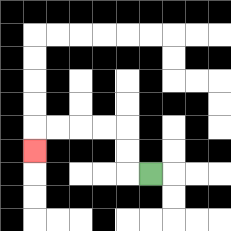{'start': '[6, 7]', 'end': '[1, 6]', 'path_directions': 'L,U,U,L,L,L,L,D', 'path_coordinates': '[[6, 7], [5, 7], [5, 6], [5, 5], [4, 5], [3, 5], [2, 5], [1, 5], [1, 6]]'}